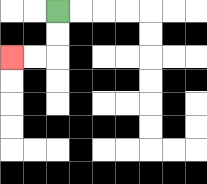{'start': '[2, 0]', 'end': '[0, 2]', 'path_directions': 'D,D,L,L', 'path_coordinates': '[[2, 0], [2, 1], [2, 2], [1, 2], [0, 2]]'}